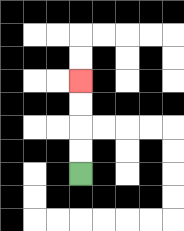{'start': '[3, 7]', 'end': '[3, 3]', 'path_directions': 'U,U,U,U', 'path_coordinates': '[[3, 7], [3, 6], [3, 5], [3, 4], [3, 3]]'}